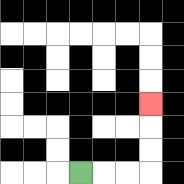{'start': '[3, 7]', 'end': '[6, 4]', 'path_directions': 'R,R,R,U,U,U', 'path_coordinates': '[[3, 7], [4, 7], [5, 7], [6, 7], [6, 6], [6, 5], [6, 4]]'}